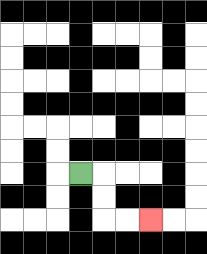{'start': '[3, 7]', 'end': '[6, 9]', 'path_directions': 'R,D,D,R,R', 'path_coordinates': '[[3, 7], [4, 7], [4, 8], [4, 9], [5, 9], [6, 9]]'}